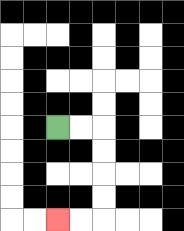{'start': '[2, 5]', 'end': '[2, 9]', 'path_directions': 'R,R,D,D,D,D,L,L', 'path_coordinates': '[[2, 5], [3, 5], [4, 5], [4, 6], [4, 7], [4, 8], [4, 9], [3, 9], [2, 9]]'}